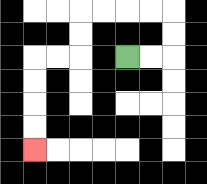{'start': '[5, 2]', 'end': '[1, 6]', 'path_directions': 'R,R,U,U,L,L,L,L,D,D,L,L,D,D,D,D', 'path_coordinates': '[[5, 2], [6, 2], [7, 2], [7, 1], [7, 0], [6, 0], [5, 0], [4, 0], [3, 0], [3, 1], [3, 2], [2, 2], [1, 2], [1, 3], [1, 4], [1, 5], [1, 6]]'}